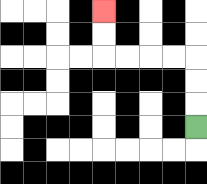{'start': '[8, 5]', 'end': '[4, 0]', 'path_directions': 'U,U,U,L,L,L,L,U,U', 'path_coordinates': '[[8, 5], [8, 4], [8, 3], [8, 2], [7, 2], [6, 2], [5, 2], [4, 2], [4, 1], [4, 0]]'}